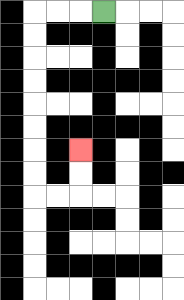{'start': '[4, 0]', 'end': '[3, 6]', 'path_directions': 'L,L,L,D,D,D,D,D,D,D,D,R,R,U,U', 'path_coordinates': '[[4, 0], [3, 0], [2, 0], [1, 0], [1, 1], [1, 2], [1, 3], [1, 4], [1, 5], [1, 6], [1, 7], [1, 8], [2, 8], [3, 8], [3, 7], [3, 6]]'}